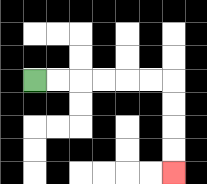{'start': '[1, 3]', 'end': '[7, 7]', 'path_directions': 'R,R,R,R,R,R,D,D,D,D', 'path_coordinates': '[[1, 3], [2, 3], [3, 3], [4, 3], [5, 3], [6, 3], [7, 3], [7, 4], [7, 5], [7, 6], [7, 7]]'}